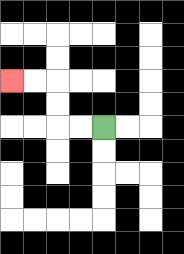{'start': '[4, 5]', 'end': '[0, 3]', 'path_directions': 'L,L,U,U,L,L', 'path_coordinates': '[[4, 5], [3, 5], [2, 5], [2, 4], [2, 3], [1, 3], [0, 3]]'}